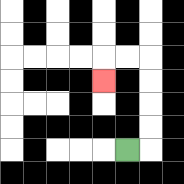{'start': '[5, 6]', 'end': '[4, 3]', 'path_directions': 'R,U,U,U,U,L,L,D', 'path_coordinates': '[[5, 6], [6, 6], [6, 5], [6, 4], [6, 3], [6, 2], [5, 2], [4, 2], [4, 3]]'}